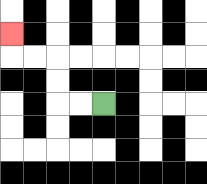{'start': '[4, 4]', 'end': '[0, 1]', 'path_directions': 'L,L,U,U,L,L,U', 'path_coordinates': '[[4, 4], [3, 4], [2, 4], [2, 3], [2, 2], [1, 2], [0, 2], [0, 1]]'}